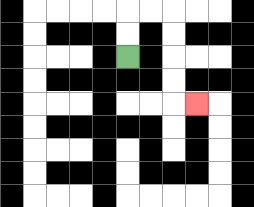{'start': '[5, 2]', 'end': '[8, 4]', 'path_directions': 'U,U,R,R,D,D,D,D,R', 'path_coordinates': '[[5, 2], [5, 1], [5, 0], [6, 0], [7, 0], [7, 1], [7, 2], [7, 3], [7, 4], [8, 4]]'}